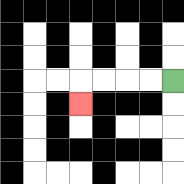{'start': '[7, 3]', 'end': '[3, 4]', 'path_directions': 'L,L,L,L,D', 'path_coordinates': '[[7, 3], [6, 3], [5, 3], [4, 3], [3, 3], [3, 4]]'}